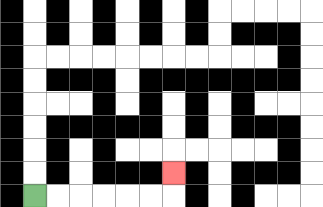{'start': '[1, 8]', 'end': '[7, 7]', 'path_directions': 'R,R,R,R,R,R,U', 'path_coordinates': '[[1, 8], [2, 8], [3, 8], [4, 8], [5, 8], [6, 8], [7, 8], [7, 7]]'}